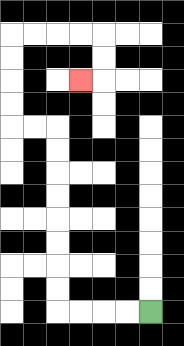{'start': '[6, 13]', 'end': '[3, 3]', 'path_directions': 'L,L,L,L,U,U,U,U,U,U,U,U,L,L,U,U,U,U,R,R,R,R,D,D,L', 'path_coordinates': '[[6, 13], [5, 13], [4, 13], [3, 13], [2, 13], [2, 12], [2, 11], [2, 10], [2, 9], [2, 8], [2, 7], [2, 6], [2, 5], [1, 5], [0, 5], [0, 4], [0, 3], [0, 2], [0, 1], [1, 1], [2, 1], [3, 1], [4, 1], [4, 2], [4, 3], [3, 3]]'}